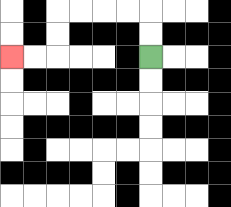{'start': '[6, 2]', 'end': '[0, 2]', 'path_directions': 'U,U,L,L,L,L,D,D,L,L', 'path_coordinates': '[[6, 2], [6, 1], [6, 0], [5, 0], [4, 0], [3, 0], [2, 0], [2, 1], [2, 2], [1, 2], [0, 2]]'}